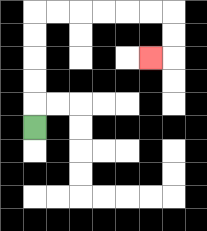{'start': '[1, 5]', 'end': '[6, 2]', 'path_directions': 'U,U,U,U,U,R,R,R,R,R,R,D,D,L', 'path_coordinates': '[[1, 5], [1, 4], [1, 3], [1, 2], [1, 1], [1, 0], [2, 0], [3, 0], [4, 0], [5, 0], [6, 0], [7, 0], [7, 1], [7, 2], [6, 2]]'}